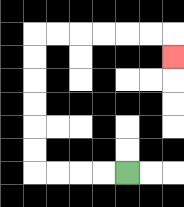{'start': '[5, 7]', 'end': '[7, 2]', 'path_directions': 'L,L,L,L,U,U,U,U,U,U,R,R,R,R,R,R,D', 'path_coordinates': '[[5, 7], [4, 7], [3, 7], [2, 7], [1, 7], [1, 6], [1, 5], [1, 4], [1, 3], [1, 2], [1, 1], [2, 1], [3, 1], [4, 1], [5, 1], [6, 1], [7, 1], [7, 2]]'}